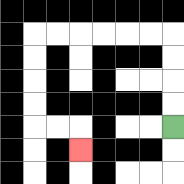{'start': '[7, 5]', 'end': '[3, 6]', 'path_directions': 'U,U,U,U,L,L,L,L,L,L,D,D,D,D,R,R,D', 'path_coordinates': '[[7, 5], [7, 4], [7, 3], [7, 2], [7, 1], [6, 1], [5, 1], [4, 1], [3, 1], [2, 1], [1, 1], [1, 2], [1, 3], [1, 4], [1, 5], [2, 5], [3, 5], [3, 6]]'}